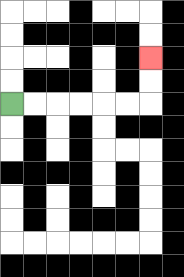{'start': '[0, 4]', 'end': '[6, 2]', 'path_directions': 'R,R,R,R,R,R,U,U', 'path_coordinates': '[[0, 4], [1, 4], [2, 4], [3, 4], [4, 4], [5, 4], [6, 4], [6, 3], [6, 2]]'}